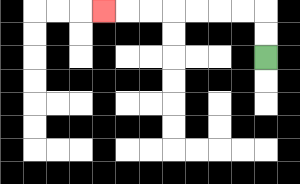{'start': '[11, 2]', 'end': '[4, 0]', 'path_directions': 'U,U,L,L,L,L,L,L,L', 'path_coordinates': '[[11, 2], [11, 1], [11, 0], [10, 0], [9, 0], [8, 0], [7, 0], [6, 0], [5, 0], [4, 0]]'}